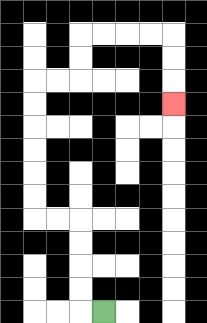{'start': '[4, 13]', 'end': '[7, 4]', 'path_directions': 'L,U,U,U,U,L,L,U,U,U,U,U,U,R,R,U,U,R,R,R,R,D,D,D', 'path_coordinates': '[[4, 13], [3, 13], [3, 12], [3, 11], [3, 10], [3, 9], [2, 9], [1, 9], [1, 8], [1, 7], [1, 6], [1, 5], [1, 4], [1, 3], [2, 3], [3, 3], [3, 2], [3, 1], [4, 1], [5, 1], [6, 1], [7, 1], [7, 2], [7, 3], [7, 4]]'}